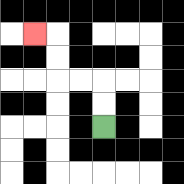{'start': '[4, 5]', 'end': '[1, 1]', 'path_directions': 'U,U,L,L,U,U,L', 'path_coordinates': '[[4, 5], [4, 4], [4, 3], [3, 3], [2, 3], [2, 2], [2, 1], [1, 1]]'}